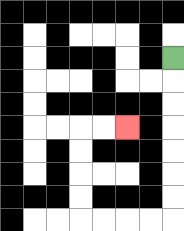{'start': '[7, 2]', 'end': '[5, 5]', 'path_directions': 'D,D,D,D,D,D,D,L,L,L,L,U,U,U,U,R,R', 'path_coordinates': '[[7, 2], [7, 3], [7, 4], [7, 5], [7, 6], [7, 7], [7, 8], [7, 9], [6, 9], [5, 9], [4, 9], [3, 9], [3, 8], [3, 7], [3, 6], [3, 5], [4, 5], [5, 5]]'}